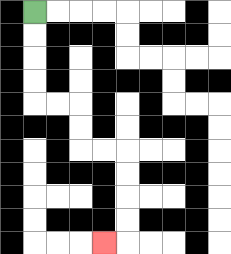{'start': '[1, 0]', 'end': '[4, 10]', 'path_directions': 'D,D,D,D,R,R,D,D,R,R,D,D,D,D,L', 'path_coordinates': '[[1, 0], [1, 1], [1, 2], [1, 3], [1, 4], [2, 4], [3, 4], [3, 5], [3, 6], [4, 6], [5, 6], [5, 7], [5, 8], [5, 9], [5, 10], [4, 10]]'}